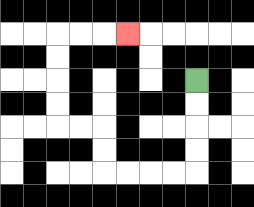{'start': '[8, 3]', 'end': '[5, 1]', 'path_directions': 'D,D,D,D,L,L,L,L,U,U,L,L,U,U,U,U,R,R,R', 'path_coordinates': '[[8, 3], [8, 4], [8, 5], [8, 6], [8, 7], [7, 7], [6, 7], [5, 7], [4, 7], [4, 6], [4, 5], [3, 5], [2, 5], [2, 4], [2, 3], [2, 2], [2, 1], [3, 1], [4, 1], [5, 1]]'}